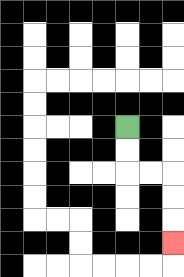{'start': '[5, 5]', 'end': '[7, 10]', 'path_directions': 'D,D,R,R,D,D,D', 'path_coordinates': '[[5, 5], [5, 6], [5, 7], [6, 7], [7, 7], [7, 8], [7, 9], [7, 10]]'}